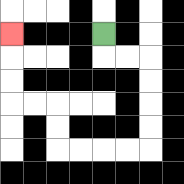{'start': '[4, 1]', 'end': '[0, 1]', 'path_directions': 'D,R,R,D,D,D,D,L,L,L,L,U,U,L,L,U,U,U', 'path_coordinates': '[[4, 1], [4, 2], [5, 2], [6, 2], [6, 3], [6, 4], [6, 5], [6, 6], [5, 6], [4, 6], [3, 6], [2, 6], [2, 5], [2, 4], [1, 4], [0, 4], [0, 3], [0, 2], [0, 1]]'}